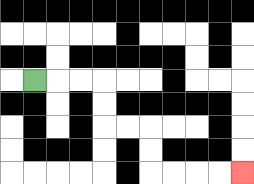{'start': '[1, 3]', 'end': '[10, 7]', 'path_directions': 'R,R,R,D,D,R,R,D,D,R,R,R,R', 'path_coordinates': '[[1, 3], [2, 3], [3, 3], [4, 3], [4, 4], [4, 5], [5, 5], [6, 5], [6, 6], [6, 7], [7, 7], [8, 7], [9, 7], [10, 7]]'}